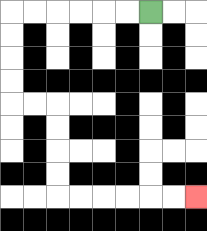{'start': '[6, 0]', 'end': '[8, 8]', 'path_directions': 'L,L,L,L,L,L,D,D,D,D,R,R,D,D,D,D,R,R,R,R,R,R', 'path_coordinates': '[[6, 0], [5, 0], [4, 0], [3, 0], [2, 0], [1, 0], [0, 0], [0, 1], [0, 2], [0, 3], [0, 4], [1, 4], [2, 4], [2, 5], [2, 6], [2, 7], [2, 8], [3, 8], [4, 8], [5, 8], [6, 8], [7, 8], [8, 8]]'}